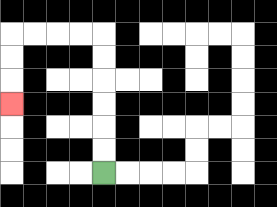{'start': '[4, 7]', 'end': '[0, 4]', 'path_directions': 'U,U,U,U,U,U,L,L,L,L,D,D,D', 'path_coordinates': '[[4, 7], [4, 6], [4, 5], [4, 4], [4, 3], [4, 2], [4, 1], [3, 1], [2, 1], [1, 1], [0, 1], [0, 2], [0, 3], [0, 4]]'}